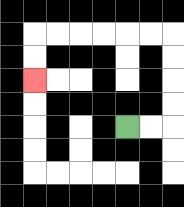{'start': '[5, 5]', 'end': '[1, 3]', 'path_directions': 'R,R,U,U,U,U,L,L,L,L,L,L,D,D', 'path_coordinates': '[[5, 5], [6, 5], [7, 5], [7, 4], [7, 3], [7, 2], [7, 1], [6, 1], [5, 1], [4, 1], [3, 1], [2, 1], [1, 1], [1, 2], [1, 3]]'}